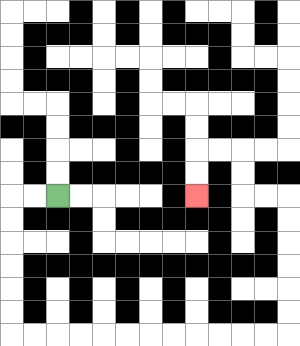{'start': '[2, 8]', 'end': '[8, 8]', 'path_directions': 'L,L,D,D,D,D,D,D,R,R,R,R,R,R,R,R,R,R,R,R,U,U,U,U,U,U,L,L,U,U,L,L,D,D', 'path_coordinates': '[[2, 8], [1, 8], [0, 8], [0, 9], [0, 10], [0, 11], [0, 12], [0, 13], [0, 14], [1, 14], [2, 14], [3, 14], [4, 14], [5, 14], [6, 14], [7, 14], [8, 14], [9, 14], [10, 14], [11, 14], [12, 14], [12, 13], [12, 12], [12, 11], [12, 10], [12, 9], [12, 8], [11, 8], [10, 8], [10, 7], [10, 6], [9, 6], [8, 6], [8, 7], [8, 8]]'}